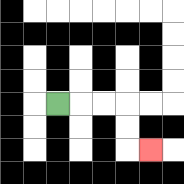{'start': '[2, 4]', 'end': '[6, 6]', 'path_directions': 'R,R,R,D,D,R', 'path_coordinates': '[[2, 4], [3, 4], [4, 4], [5, 4], [5, 5], [5, 6], [6, 6]]'}